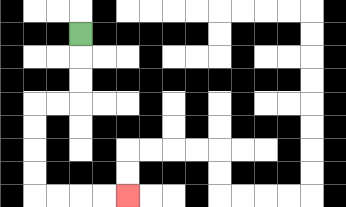{'start': '[3, 1]', 'end': '[5, 8]', 'path_directions': 'D,D,D,L,L,D,D,D,D,R,R,R,R', 'path_coordinates': '[[3, 1], [3, 2], [3, 3], [3, 4], [2, 4], [1, 4], [1, 5], [1, 6], [1, 7], [1, 8], [2, 8], [3, 8], [4, 8], [5, 8]]'}